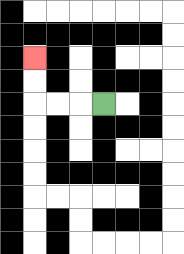{'start': '[4, 4]', 'end': '[1, 2]', 'path_directions': 'L,L,L,U,U', 'path_coordinates': '[[4, 4], [3, 4], [2, 4], [1, 4], [1, 3], [1, 2]]'}